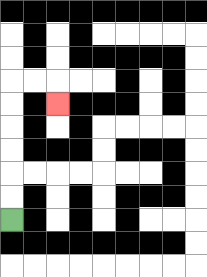{'start': '[0, 9]', 'end': '[2, 4]', 'path_directions': 'U,U,U,U,U,U,R,R,D', 'path_coordinates': '[[0, 9], [0, 8], [0, 7], [0, 6], [0, 5], [0, 4], [0, 3], [1, 3], [2, 3], [2, 4]]'}